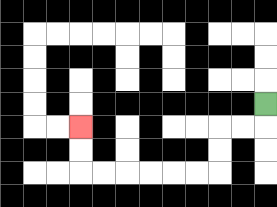{'start': '[11, 4]', 'end': '[3, 5]', 'path_directions': 'D,L,L,D,D,L,L,L,L,L,L,U,U', 'path_coordinates': '[[11, 4], [11, 5], [10, 5], [9, 5], [9, 6], [9, 7], [8, 7], [7, 7], [6, 7], [5, 7], [4, 7], [3, 7], [3, 6], [3, 5]]'}